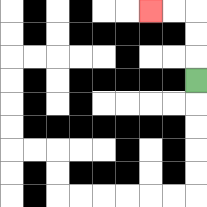{'start': '[8, 3]', 'end': '[6, 0]', 'path_directions': 'U,U,U,L,L', 'path_coordinates': '[[8, 3], [8, 2], [8, 1], [8, 0], [7, 0], [6, 0]]'}